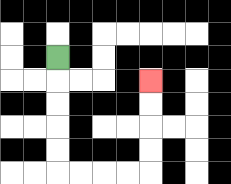{'start': '[2, 2]', 'end': '[6, 3]', 'path_directions': 'D,D,D,D,D,R,R,R,R,U,U,U,U', 'path_coordinates': '[[2, 2], [2, 3], [2, 4], [2, 5], [2, 6], [2, 7], [3, 7], [4, 7], [5, 7], [6, 7], [6, 6], [6, 5], [6, 4], [6, 3]]'}